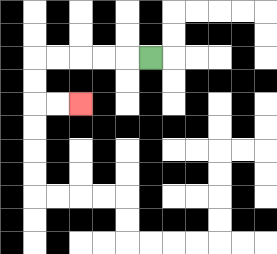{'start': '[6, 2]', 'end': '[3, 4]', 'path_directions': 'L,L,L,L,L,D,D,R,R', 'path_coordinates': '[[6, 2], [5, 2], [4, 2], [3, 2], [2, 2], [1, 2], [1, 3], [1, 4], [2, 4], [3, 4]]'}